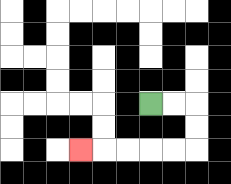{'start': '[6, 4]', 'end': '[3, 6]', 'path_directions': 'R,R,D,D,L,L,L,L,L', 'path_coordinates': '[[6, 4], [7, 4], [8, 4], [8, 5], [8, 6], [7, 6], [6, 6], [5, 6], [4, 6], [3, 6]]'}